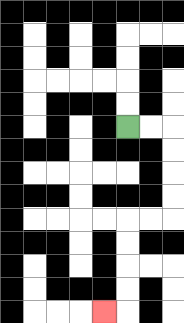{'start': '[5, 5]', 'end': '[4, 13]', 'path_directions': 'R,R,D,D,D,D,L,L,D,D,D,D,L', 'path_coordinates': '[[5, 5], [6, 5], [7, 5], [7, 6], [7, 7], [7, 8], [7, 9], [6, 9], [5, 9], [5, 10], [5, 11], [5, 12], [5, 13], [4, 13]]'}